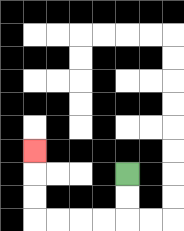{'start': '[5, 7]', 'end': '[1, 6]', 'path_directions': 'D,D,L,L,L,L,U,U,U', 'path_coordinates': '[[5, 7], [5, 8], [5, 9], [4, 9], [3, 9], [2, 9], [1, 9], [1, 8], [1, 7], [1, 6]]'}